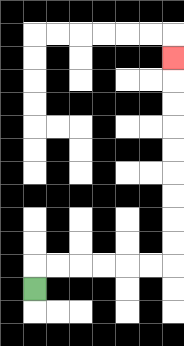{'start': '[1, 12]', 'end': '[7, 2]', 'path_directions': 'U,R,R,R,R,R,R,U,U,U,U,U,U,U,U,U', 'path_coordinates': '[[1, 12], [1, 11], [2, 11], [3, 11], [4, 11], [5, 11], [6, 11], [7, 11], [7, 10], [7, 9], [7, 8], [7, 7], [7, 6], [7, 5], [7, 4], [7, 3], [7, 2]]'}